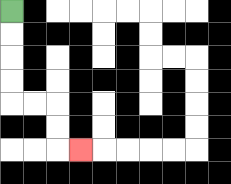{'start': '[0, 0]', 'end': '[3, 6]', 'path_directions': 'D,D,D,D,R,R,D,D,R', 'path_coordinates': '[[0, 0], [0, 1], [0, 2], [0, 3], [0, 4], [1, 4], [2, 4], [2, 5], [2, 6], [3, 6]]'}